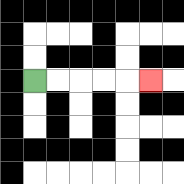{'start': '[1, 3]', 'end': '[6, 3]', 'path_directions': 'R,R,R,R,R', 'path_coordinates': '[[1, 3], [2, 3], [3, 3], [4, 3], [5, 3], [6, 3]]'}